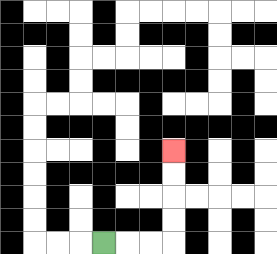{'start': '[4, 10]', 'end': '[7, 6]', 'path_directions': 'R,R,R,U,U,U,U', 'path_coordinates': '[[4, 10], [5, 10], [6, 10], [7, 10], [7, 9], [7, 8], [7, 7], [7, 6]]'}